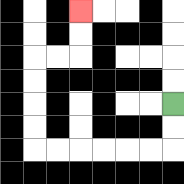{'start': '[7, 4]', 'end': '[3, 0]', 'path_directions': 'D,D,L,L,L,L,L,L,U,U,U,U,R,R,U,U', 'path_coordinates': '[[7, 4], [7, 5], [7, 6], [6, 6], [5, 6], [4, 6], [3, 6], [2, 6], [1, 6], [1, 5], [1, 4], [1, 3], [1, 2], [2, 2], [3, 2], [3, 1], [3, 0]]'}